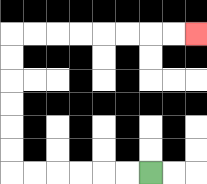{'start': '[6, 7]', 'end': '[8, 1]', 'path_directions': 'L,L,L,L,L,L,U,U,U,U,U,U,R,R,R,R,R,R,R,R', 'path_coordinates': '[[6, 7], [5, 7], [4, 7], [3, 7], [2, 7], [1, 7], [0, 7], [0, 6], [0, 5], [0, 4], [0, 3], [0, 2], [0, 1], [1, 1], [2, 1], [3, 1], [4, 1], [5, 1], [6, 1], [7, 1], [8, 1]]'}